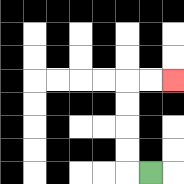{'start': '[6, 7]', 'end': '[7, 3]', 'path_directions': 'L,U,U,U,U,R,R', 'path_coordinates': '[[6, 7], [5, 7], [5, 6], [5, 5], [5, 4], [5, 3], [6, 3], [7, 3]]'}